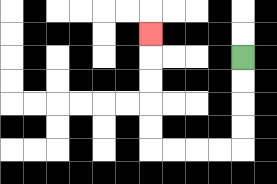{'start': '[10, 2]', 'end': '[6, 1]', 'path_directions': 'D,D,D,D,L,L,L,L,U,U,U,U,U', 'path_coordinates': '[[10, 2], [10, 3], [10, 4], [10, 5], [10, 6], [9, 6], [8, 6], [7, 6], [6, 6], [6, 5], [6, 4], [6, 3], [6, 2], [6, 1]]'}